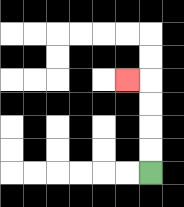{'start': '[6, 7]', 'end': '[5, 3]', 'path_directions': 'U,U,U,U,L', 'path_coordinates': '[[6, 7], [6, 6], [6, 5], [6, 4], [6, 3], [5, 3]]'}